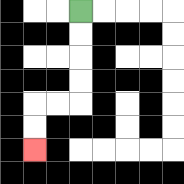{'start': '[3, 0]', 'end': '[1, 6]', 'path_directions': 'D,D,D,D,L,L,D,D', 'path_coordinates': '[[3, 0], [3, 1], [3, 2], [3, 3], [3, 4], [2, 4], [1, 4], [1, 5], [1, 6]]'}